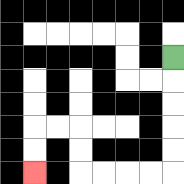{'start': '[7, 2]', 'end': '[1, 7]', 'path_directions': 'D,D,D,D,D,L,L,L,L,U,U,L,L,D,D', 'path_coordinates': '[[7, 2], [7, 3], [7, 4], [7, 5], [7, 6], [7, 7], [6, 7], [5, 7], [4, 7], [3, 7], [3, 6], [3, 5], [2, 5], [1, 5], [1, 6], [1, 7]]'}